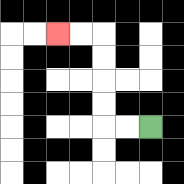{'start': '[6, 5]', 'end': '[2, 1]', 'path_directions': 'L,L,U,U,U,U,L,L', 'path_coordinates': '[[6, 5], [5, 5], [4, 5], [4, 4], [4, 3], [4, 2], [4, 1], [3, 1], [2, 1]]'}